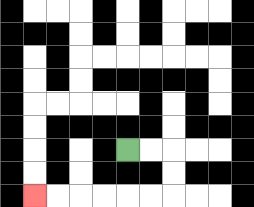{'start': '[5, 6]', 'end': '[1, 8]', 'path_directions': 'R,R,D,D,L,L,L,L,L,L', 'path_coordinates': '[[5, 6], [6, 6], [7, 6], [7, 7], [7, 8], [6, 8], [5, 8], [4, 8], [3, 8], [2, 8], [1, 8]]'}